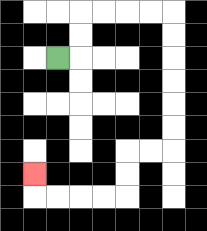{'start': '[2, 2]', 'end': '[1, 7]', 'path_directions': 'R,U,U,R,R,R,R,D,D,D,D,D,D,L,L,D,D,L,L,L,L,U', 'path_coordinates': '[[2, 2], [3, 2], [3, 1], [3, 0], [4, 0], [5, 0], [6, 0], [7, 0], [7, 1], [7, 2], [7, 3], [7, 4], [7, 5], [7, 6], [6, 6], [5, 6], [5, 7], [5, 8], [4, 8], [3, 8], [2, 8], [1, 8], [1, 7]]'}